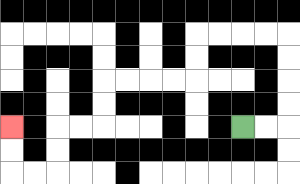{'start': '[10, 5]', 'end': '[0, 5]', 'path_directions': 'R,R,U,U,U,U,L,L,L,L,D,D,L,L,L,L,D,D,L,L,D,D,L,L,U,U', 'path_coordinates': '[[10, 5], [11, 5], [12, 5], [12, 4], [12, 3], [12, 2], [12, 1], [11, 1], [10, 1], [9, 1], [8, 1], [8, 2], [8, 3], [7, 3], [6, 3], [5, 3], [4, 3], [4, 4], [4, 5], [3, 5], [2, 5], [2, 6], [2, 7], [1, 7], [0, 7], [0, 6], [0, 5]]'}